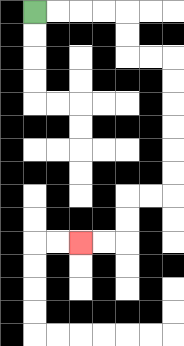{'start': '[1, 0]', 'end': '[3, 10]', 'path_directions': 'R,R,R,R,D,D,R,R,D,D,D,D,D,D,L,L,D,D,L,L', 'path_coordinates': '[[1, 0], [2, 0], [3, 0], [4, 0], [5, 0], [5, 1], [5, 2], [6, 2], [7, 2], [7, 3], [7, 4], [7, 5], [7, 6], [7, 7], [7, 8], [6, 8], [5, 8], [5, 9], [5, 10], [4, 10], [3, 10]]'}